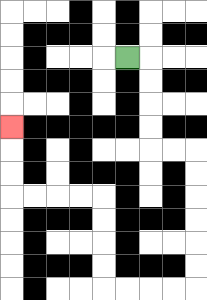{'start': '[5, 2]', 'end': '[0, 5]', 'path_directions': 'R,D,D,D,D,R,R,D,D,D,D,D,D,L,L,L,L,U,U,U,U,L,L,L,L,U,U,U', 'path_coordinates': '[[5, 2], [6, 2], [6, 3], [6, 4], [6, 5], [6, 6], [7, 6], [8, 6], [8, 7], [8, 8], [8, 9], [8, 10], [8, 11], [8, 12], [7, 12], [6, 12], [5, 12], [4, 12], [4, 11], [4, 10], [4, 9], [4, 8], [3, 8], [2, 8], [1, 8], [0, 8], [0, 7], [0, 6], [0, 5]]'}